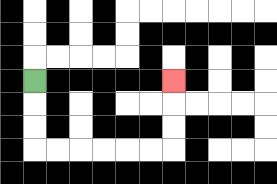{'start': '[1, 3]', 'end': '[7, 3]', 'path_directions': 'D,D,D,R,R,R,R,R,R,U,U,U', 'path_coordinates': '[[1, 3], [1, 4], [1, 5], [1, 6], [2, 6], [3, 6], [4, 6], [5, 6], [6, 6], [7, 6], [7, 5], [7, 4], [7, 3]]'}